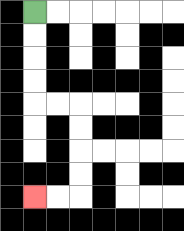{'start': '[1, 0]', 'end': '[1, 8]', 'path_directions': 'D,D,D,D,R,R,D,D,D,D,L,L', 'path_coordinates': '[[1, 0], [1, 1], [1, 2], [1, 3], [1, 4], [2, 4], [3, 4], [3, 5], [3, 6], [3, 7], [3, 8], [2, 8], [1, 8]]'}